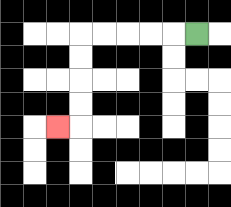{'start': '[8, 1]', 'end': '[2, 5]', 'path_directions': 'L,L,L,L,L,D,D,D,D,L', 'path_coordinates': '[[8, 1], [7, 1], [6, 1], [5, 1], [4, 1], [3, 1], [3, 2], [3, 3], [3, 4], [3, 5], [2, 5]]'}